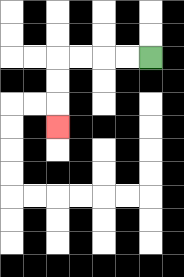{'start': '[6, 2]', 'end': '[2, 5]', 'path_directions': 'L,L,L,L,D,D,D', 'path_coordinates': '[[6, 2], [5, 2], [4, 2], [3, 2], [2, 2], [2, 3], [2, 4], [2, 5]]'}